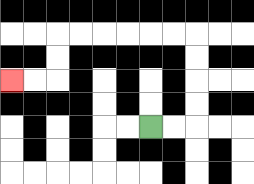{'start': '[6, 5]', 'end': '[0, 3]', 'path_directions': 'R,R,U,U,U,U,L,L,L,L,L,L,D,D,L,L', 'path_coordinates': '[[6, 5], [7, 5], [8, 5], [8, 4], [8, 3], [8, 2], [8, 1], [7, 1], [6, 1], [5, 1], [4, 1], [3, 1], [2, 1], [2, 2], [2, 3], [1, 3], [0, 3]]'}